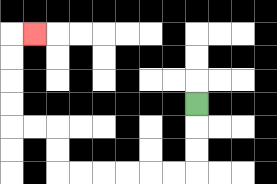{'start': '[8, 4]', 'end': '[1, 1]', 'path_directions': 'D,D,D,L,L,L,L,L,L,U,U,L,L,U,U,U,U,R', 'path_coordinates': '[[8, 4], [8, 5], [8, 6], [8, 7], [7, 7], [6, 7], [5, 7], [4, 7], [3, 7], [2, 7], [2, 6], [2, 5], [1, 5], [0, 5], [0, 4], [0, 3], [0, 2], [0, 1], [1, 1]]'}